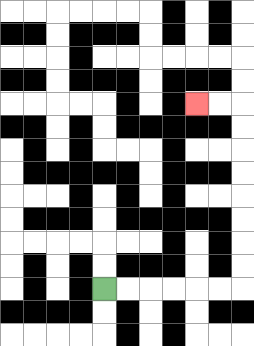{'start': '[4, 12]', 'end': '[8, 4]', 'path_directions': 'R,R,R,R,R,R,U,U,U,U,U,U,U,U,L,L', 'path_coordinates': '[[4, 12], [5, 12], [6, 12], [7, 12], [8, 12], [9, 12], [10, 12], [10, 11], [10, 10], [10, 9], [10, 8], [10, 7], [10, 6], [10, 5], [10, 4], [9, 4], [8, 4]]'}